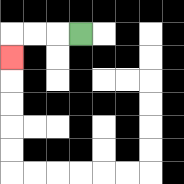{'start': '[3, 1]', 'end': '[0, 2]', 'path_directions': 'L,L,L,D', 'path_coordinates': '[[3, 1], [2, 1], [1, 1], [0, 1], [0, 2]]'}